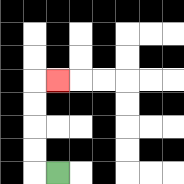{'start': '[2, 7]', 'end': '[2, 3]', 'path_directions': 'L,U,U,U,U,R', 'path_coordinates': '[[2, 7], [1, 7], [1, 6], [1, 5], [1, 4], [1, 3], [2, 3]]'}